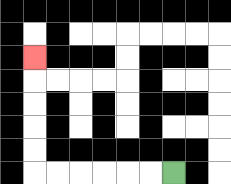{'start': '[7, 7]', 'end': '[1, 2]', 'path_directions': 'L,L,L,L,L,L,U,U,U,U,U', 'path_coordinates': '[[7, 7], [6, 7], [5, 7], [4, 7], [3, 7], [2, 7], [1, 7], [1, 6], [1, 5], [1, 4], [1, 3], [1, 2]]'}